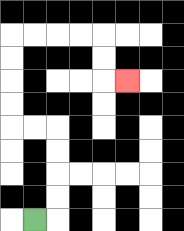{'start': '[1, 9]', 'end': '[5, 3]', 'path_directions': 'R,U,U,U,U,L,L,U,U,U,U,R,R,R,R,D,D,R', 'path_coordinates': '[[1, 9], [2, 9], [2, 8], [2, 7], [2, 6], [2, 5], [1, 5], [0, 5], [0, 4], [0, 3], [0, 2], [0, 1], [1, 1], [2, 1], [3, 1], [4, 1], [4, 2], [4, 3], [5, 3]]'}